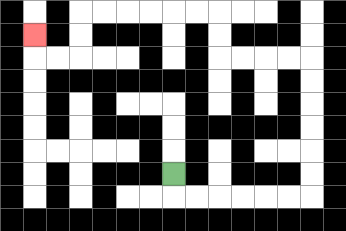{'start': '[7, 7]', 'end': '[1, 1]', 'path_directions': 'D,R,R,R,R,R,R,U,U,U,U,U,U,L,L,L,L,U,U,L,L,L,L,L,L,D,D,L,L,U', 'path_coordinates': '[[7, 7], [7, 8], [8, 8], [9, 8], [10, 8], [11, 8], [12, 8], [13, 8], [13, 7], [13, 6], [13, 5], [13, 4], [13, 3], [13, 2], [12, 2], [11, 2], [10, 2], [9, 2], [9, 1], [9, 0], [8, 0], [7, 0], [6, 0], [5, 0], [4, 0], [3, 0], [3, 1], [3, 2], [2, 2], [1, 2], [1, 1]]'}